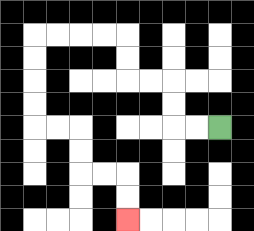{'start': '[9, 5]', 'end': '[5, 9]', 'path_directions': 'L,L,U,U,L,L,U,U,L,L,L,L,D,D,D,D,R,R,D,D,R,R,D,D', 'path_coordinates': '[[9, 5], [8, 5], [7, 5], [7, 4], [7, 3], [6, 3], [5, 3], [5, 2], [5, 1], [4, 1], [3, 1], [2, 1], [1, 1], [1, 2], [1, 3], [1, 4], [1, 5], [2, 5], [3, 5], [3, 6], [3, 7], [4, 7], [5, 7], [5, 8], [5, 9]]'}